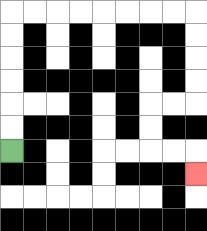{'start': '[0, 6]', 'end': '[8, 7]', 'path_directions': 'U,U,U,U,U,U,R,R,R,R,R,R,R,R,D,D,D,D,L,L,D,D,R,R,D', 'path_coordinates': '[[0, 6], [0, 5], [0, 4], [0, 3], [0, 2], [0, 1], [0, 0], [1, 0], [2, 0], [3, 0], [4, 0], [5, 0], [6, 0], [7, 0], [8, 0], [8, 1], [8, 2], [8, 3], [8, 4], [7, 4], [6, 4], [6, 5], [6, 6], [7, 6], [8, 6], [8, 7]]'}